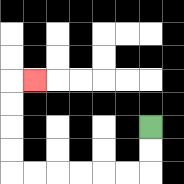{'start': '[6, 5]', 'end': '[1, 3]', 'path_directions': 'D,D,L,L,L,L,L,L,U,U,U,U,R', 'path_coordinates': '[[6, 5], [6, 6], [6, 7], [5, 7], [4, 7], [3, 7], [2, 7], [1, 7], [0, 7], [0, 6], [0, 5], [0, 4], [0, 3], [1, 3]]'}